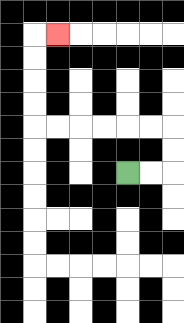{'start': '[5, 7]', 'end': '[2, 1]', 'path_directions': 'R,R,U,U,L,L,L,L,L,L,U,U,U,U,R', 'path_coordinates': '[[5, 7], [6, 7], [7, 7], [7, 6], [7, 5], [6, 5], [5, 5], [4, 5], [3, 5], [2, 5], [1, 5], [1, 4], [1, 3], [1, 2], [1, 1], [2, 1]]'}